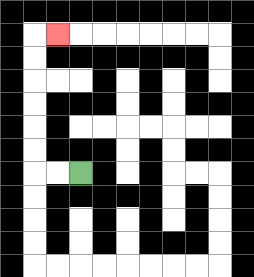{'start': '[3, 7]', 'end': '[2, 1]', 'path_directions': 'L,L,U,U,U,U,U,U,R', 'path_coordinates': '[[3, 7], [2, 7], [1, 7], [1, 6], [1, 5], [1, 4], [1, 3], [1, 2], [1, 1], [2, 1]]'}